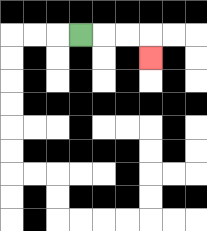{'start': '[3, 1]', 'end': '[6, 2]', 'path_directions': 'R,R,R,D', 'path_coordinates': '[[3, 1], [4, 1], [5, 1], [6, 1], [6, 2]]'}